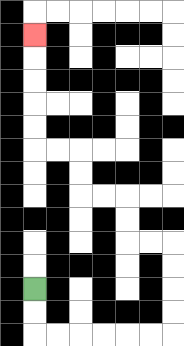{'start': '[1, 12]', 'end': '[1, 1]', 'path_directions': 'D,D,R,R,R,R,R,R,U,U,U,U,L,L,U,U,L,L,U,U,L,L,U,U,U,U,U', 'path_coordinates': '[[1, 12], [1, 13], [1, 14], [2, 14], [3, 14], [4, 14], [5, 14], [6, 14], [7, 14], [7, 13], [7, 12], [7, 11], [7, 10], [6, 10], [5, 10], [5, 9], [5, 8], [4, 8], [3, 8], [3, 7], [3, 6], [2, 6], [1, 6], [1, 5], [1, 4], [1, 3], [1, 2], [1, 1]]'}